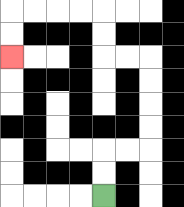{'start': '[4, 8]', 'end': '[0, 2]', 'path_directions': 'U,U,R,R,U,U,U,U,L,L,U,U,L,L,L,L,D,D', 'path_coordinates': '[[4, 8], [4, 7], [4, 6], [5, 6], [6, 6], [6, 5], [6, 4], [6, 3], [6, 2], [5, 2], [4, 2], [4, 1], [4, 0], [3, 0], [2, 0], [1, 0], [0, 0], [0, 1], [0, 2]]'}